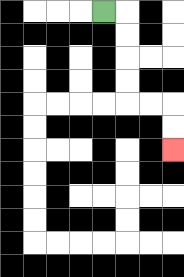{'start': '[4, 0]', 'end': '[7, 6]', 'path_directions': 'R,D,D,D,D,R,R,D,D', 'path_coordinates': '[[4, 0], [5, 0], [5, 1], [5, 2], [5, 3], [5, 4], [6, 4], [7, 4], [7, 5], [7, 6]]'}